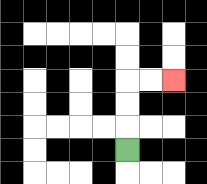{'start': '[5, 6]', 'end': '[7, 3]', 'path_directions': 'U,U,U,R,R', 'path_coordinates': '[[5, 6], [5, 5], [5, 4], [5, 3], [6, 3], [7, 3]]'}